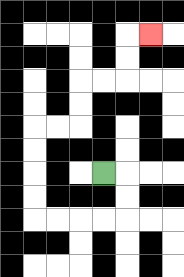{'start': '[4, 7]', 'end': '[6, 1]', 'path_directions': 'R,D,D,L,L,L,L,U,U,U,U,R,R,U,U,R,R,U,U,R', 'path_coordinates': '[[4, 7], [5, 7], [5, 8], [5, 9], [4, 9], [3, 9], [2, 9], [1, 9], [1, 8], [1, 7], [1, 6], [1, 5], [2, 5], [3, 5], [3, 4], [3, 3], [4, 3], [5, 3], [5, 2], [5, 1], [6, 1]]'}